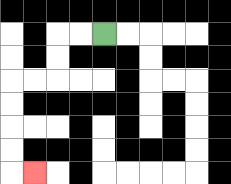{'start': '[4, 1]', 'end': '[1, 7]', 'path_directions': 'L,L,D,D,L,L,D,D,D,D,R', 'path_coordinates': '[[4, 1], [3, 1], [2, 1], [2, 2], [2, 3], [1, 3], [0, 3], [0, 4], [0, 5], [0, 6], [0, 7], [1, 7]]'}